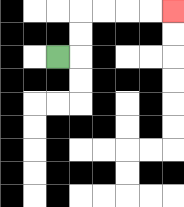{'start': '[2, 2]', 'end': '[7, 0]', 'path_directions': 'R,U,U,R,R,R,R', 'path_coordinates': '[[2, 2], [3, 2], [3, 1], [3, 0], [4, 0], [5, 0], [6, 0], [7, 0]]'}